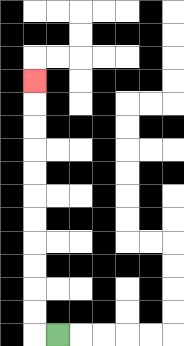{'start': '[2, 14]', 'end': '[1, 3]', 'path_directions': 'L,U,U,U,U,U,U,U,U,U,U,U', 'path_coordinates': '[[2, 14], [1, 14], [1, 13], [1, 12], [1, 11], [1, 10], [1, 9], [1, 8], [1, 7], [1, 6], [1, 5], [1, 4], [1, 3]]'}